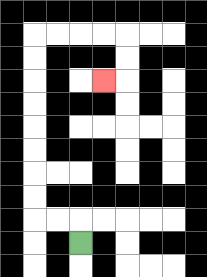{'start': '[3, 10]', 'end': '[4, 3]', 'path_directions': 'U,L,L,U,U,U,U,U,U,U,U,R,R,R,R,D,D,L', 'path_coordinates': '[[3, 10], [3, 9], [2, 9], [1, 9], [1, 8], [1, 7], [1, 6], [1, 5], [1, 4], [1, 3], [1, 2], [1, 1], [2, 1], [3, 1], [4, 1], [5, 1], [5, 2], [5, 3], [4, 3]]'}